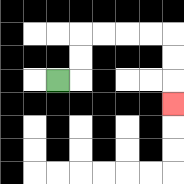{'start': '[2, 3]', 'end': '[7, 4]', 'path_directions': 'R,U,U,R,R,R,R,D,D,D', 'path_coordinates': '[[2, 3], [3, 3], [3, 2], [3, 1], [4, 1], [5, 1], [6, 1], [7, 1], [7, 2], [7, 3], [7, 4]]'}